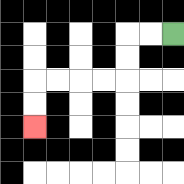{'start': '[7, 1]', 'end': '[1, 5]', 'path_directions': 'L,L,D,D,L,L,L,L,D,D', 'path_coordinates': '[[7, 1], [6, 1], [5, 1], [5, 2], [5, 3], [4, 3], [3, 3], [2, 3], [1, 3], [1, 4], [1, 5]]'}